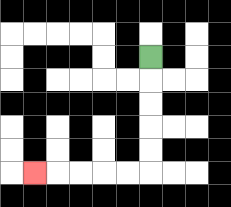{'start': '[6, 2]', 'end': '[1, 7]', 'path_directions': 'D,D,D,D,D,L,L,L,L,L', 'path_coordinates': '[[6, 2], [6, 3], [6, 4], [6, 5], [6, 6], [6, 7], [5, 7], [4, 7], [3, 7], [2, 7], [1, 7]]'}